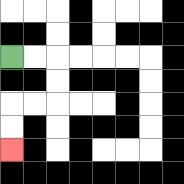{'start': '[0, 2]', 'end': '[0, 6]', 'path_directions': 'R,R,D,D,L,L,D,D', 'path_coordinates': '[[0, 2], [1, 2], [2, 2], [2, 3], [2, 4], [1, 4], [0, 4], [0, 5], [0, 6]]'}